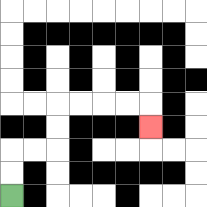{'start': '[0, 8]', 'end': '[6, 5]', 'path_directions': 'U,U,R,R,U,U,R,R,R,R,D', 'path_coordinates': '[[0, 8], [0, 7], [0, 6], [1, 6], [2, 6], [2, 5], [2, 4], [3, 4], [4, 4], [5, 4], [6, 4], [6, 5]]'}